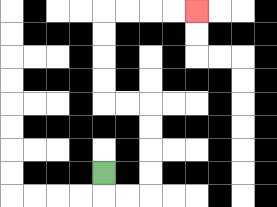{'start': '[4, 7]', 'end': '[8, 0]', 'path_directions': 'D,R,R,U,U,U,U,L,L,U,U,U,U,R,R,R,R', 'path_coordinates': '[[4, 7], [4, 8], [5, 8], [6, 8], [6, 7], [6, 6], [6, 5], [6, 4], [5, 4], [4, 4], [4, 3], [4, 2], [4, 1], [4, 0], [5, 0], [6, 0], [7, 0], [8, 0]]'}